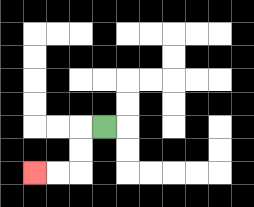{'start': '[4, 5]', 'end': '[1, 7]', 'path_directions': 'L,D,D,L,L', 'path_coordinates': '[[4, 5], [3, 5], [3, 6], [3, 7], [2, 7], [1, 7]]'}